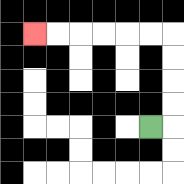{'start': '[6, 5]', 'end': '[1, 1]', 'path_directions': 'R,U,U,U,U,L,L,L,L,L,L', 'path_coordinates': '[[6, 5], [7, 5], [7, 4], [7, 3], [7, 2], [7, 1], [6, 1], [5, 1], [4, 1], [3, 1], [2, 1], [1, 1]]'}